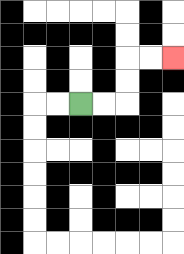{'start': '[3, 4]', 'end': '[7, 2]', 'path_directions': 'R,R,U,U,R,R', 'path_coordinates': '[[3, 4], [4, 4], [5, 4], [5, 3], [5, 2], [6, 2], [7, 2]]'}